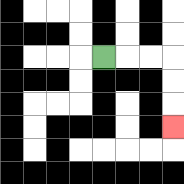{'start': '[4, 2]', 'end': '[7, 5]', 'path_directions': 'R,R,R,D,D,D', 'path_coordinates': '[[4, 2], [5, 2], [6, 2], [7, 2], [7, 3], [7, 4], [7, 5]]'}